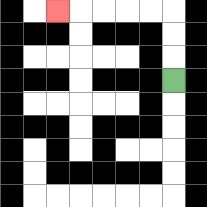{'start': '[7, 3]', 'end': '[2, 0]', 'path_directions': 'U,U,U,L,L,L,L,L', 'path_coordinates': '[[7, 3], [7, 2], [7, 1], [7, 0], [6, 0], [5, 0], [4, 0], [3, 0], [2, 0]]'}